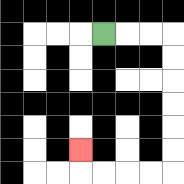{'start': '[4, 1]', 'end': '[3, 6]', 'path_directions': 'R,R,R,D,D,D,D,D,D,L,L,L,L,U', 'path_coordinates': '[[4, 1], [5, 1], [6, 1], [7, 1], [7, 2], [7, 3], [7, 4], [7, 5], [7, 6], [7, 7], [6, 7], [5, 7], [4, 7], [3, 7], [3, 6]]'}